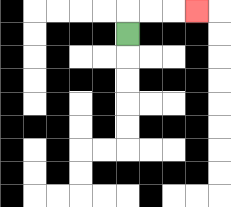{'start': '[5, 1]', 'end': '[8, 0]', 'path_directions': 'U,R,R,R', 'path_coordinates': '[[5, 1], [5, 0], [6, 0], [7, 0], [8, 0]]'}